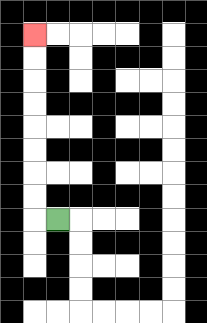{'start': '[2, 9]', 'end': '[1, 1]', 'path_directions': 'L,U,U,U,U,U,U,U,U', 'path_coordinates': '[[2, 9], [1, 9], [1, 8], [1, 7], [1, 6], [1, 5], [1, 4], [1, 3], [1, 2], [1, 1]]'}